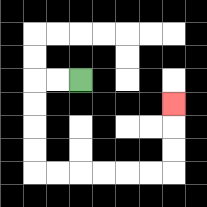{'start': '[3, 3]', 'end': '[7, 4]', 'path_directions': 'L,L,D,D,D,D,R,R,R,R,R,R,U,U,U', 'path_coordinates': '[[3, 3], [2, 3], [1, 3], [1, 4], [1, 5], [1, 6], [1, 7], [2, 7], [3, 7], [4, 7], [5, 7], [6, 7], [7, 7], [7, 6], [7, 5], [7, 4]]'}